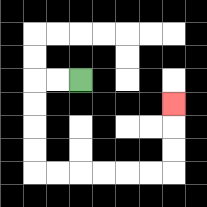{'start': '[3, 3]', 'end': '[7, 4]', 'path_directions': 'L,L,D,D,D,D,R,R,R,R,R,R,U,U,U', 'path_coordinates': '[[3, 3], [2, 3], [1, 3], [1, 4], [1, 5], [1, 6], [1, 7], [2, 7], [3, 7], [4, 7], [5, 7], [6, 7], [7, 7], [7, 6], [7, 5], [7, 4]]'}